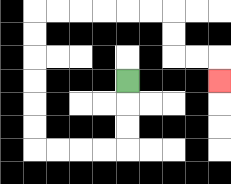{'start': '[5, 3]', 'end': '[9, 3]', 'path_directions': 'D,D,D,L,L,L,L,U,U,U,U,U,U,R,R,R,R,R,R,D,D,R,R,D', 'path_coordinates': '[[5, 3], [5, 4], [5, 5], [5, 6], [4, 6], [3, 6], [2, 6], [1, 6], [1, 5], [1, 4], [1, 3], [1, 2], [1, 1], [1, 0], [2, 0], [3, 0], [4, 0], [5, 0], [6, 0], [7, 0], [7, 1], [7, 2], [8, 2], [9, 2], [9, 3]]'}